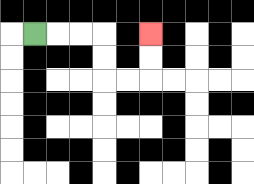{'start': '[1, 1]', 'end': '[6, 1]', 'path_directions': 'R,R,R,D,D,R,R,U,U', 'path_coordinates': '[[1, 1], [2, 1], [3, 1], [4, 1], [4, 2], [4, 3], [5, 3], [6, 3], [6, 2], [6, 1]]'}